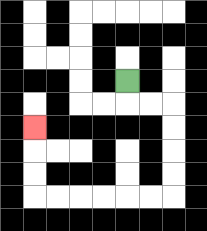{'start': '[5, 3]', 'end': '[1, 5]', 'path_directions': 'D,R,R,D,D,D,D,L,L,L,L,L,L,U,U,U', 'path_coordinates': '[[5, 3], [5, 4], [6, 4], [7, 4], [7, 5], [7, 6], [7, 7], [7, 8], [6, 8], [5, 8], [4, 8], [3, 8], [2, 8], [1, 8], [1, 7], [1, 6], [1, 5]]'}